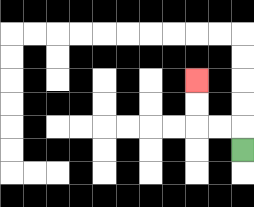{'start': '[10, 6]', 'end': '[8, 3]', 'path_directions': 'U,L,L,U,U', 'path_coordinates': '[[10, 6], [10, 5], [9, 5], [8, 5], [8, 4], [8, 3]]'}